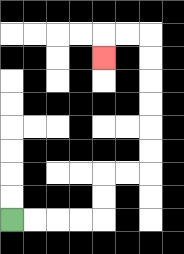{'start': '[0, 9]', 'end': '[4, 2]', 'path_directions': 'R,R,R,R,U,U,R,R,U,U,U,U,U,U,L,L,D', 'path_coordinates': '[[0, 9], [1, 9], [2, 9], [3, 9], [4, 9], [4, 8], [4, 7], [5, 7], [6, 7], [6, 6], [6, 5], [6, 4], [6, 3], [6, 2], [6, 1], [5, 1], [4, 1], [4, 2]]'}